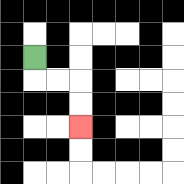{'start': '[1, 2]', 'end': '[3, 5]', 'path_directions': 'D,R,R,D,D', 'path_coordinates': '[[1, 2], [1, 3], [2, 3], [3, 3], [3, 4], [3, 5]]'}